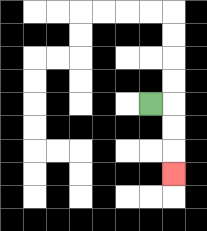{'start': '[6, 4]', 'end': '[7, 7]', 'path_directions': 'R,D,D,D', 'path_coordinates': '[[6, 4], [7, 4], [7, 5], [7, 6], [7, 7]]'}